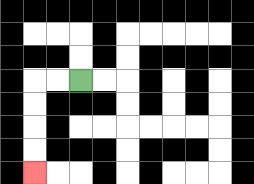{'start': '[3, 3]', 'end': '[1, 7]', 'path_directions': 'L,L,D,D,D,D', 'path_coordinates': '[[3, 3], [2, 3], [1, 3], [1, 4], [1, 5], [1, 6], [1, 7]]'}